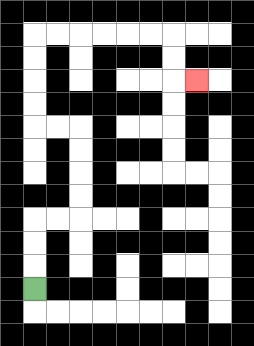{'start': '[1, 12]', 'end': '[8, 3]', 'path_directions': 'U,U,U,R,R,U,U,U,U,L,L,U,U,U,U,R,R,R,R,R,R,D,D,R', 'path_coordinates': '[[1, 12], [1, 11], [1, 10], [1, 9], [2, 9], [3, 9], [3, 8], [3, 7], [3, 6], [3, 5], [2, 5], [1, 5], [1, 4], [1, 3], [1, 2], [1, 1], [2, 1], [3, 1], [4, 1], [5, 1], [6, 1], [7, 1], [7, 2], [7, 3], [8, 3]]'}